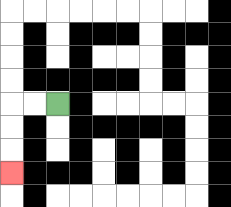{'start': '[2, 4]', 'end': '[0, 7]', 'path_directions': 'L,L,D,D,D', 'path_coordinates': '[[2, 4], [1, 4], [0, 4], [0, 5], [0, 6], [0, 7]]'}